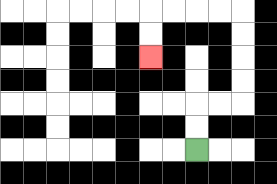{'start': '[8, 6]', 'end': '[6, 2]', 'path_directions': 'U,U,R,R,U,U,U,U,L,L,L,L,D,D', 'path_coordinates': '[[8, 6], [8, 5], [8, 4], [9, 4], [10, 4], [10, 3], [10, 2], [10, 1], [10, 0], [9, 0], [8, 0], [7, 0], [6, 0], [6, 1], [6, 2]]'}